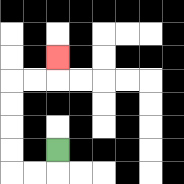{'start': '[2, 6]', 'end': '[2, 2]', 'path_directions': 'D,L,L,U,U,U,U,R,R,U', 'path_coordinates': '[[2, 6], [2, 7], [1, 7], [0, 7], [0, 6], [0, 5], [0, 4], [0, 3], [1, 3], [2, 3], [2, 2]]'}